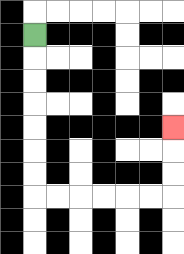{'start': '[1, 1]', 'end': '[7, 5]', 'path_directions': 'D,D,D,D,D,D,D,R,R,R,R,R,R,U,U,U', 'path_coordinates': '[[1, 1], [1, 2], [1, 3], [1, 4], [1, 5], [1, 6], [1, 7], [1, 8], [2, 8], [3, 8], [4, 8], [5, 8], [6, 8], [7, 8], [7, 7], [7, 6], [7, 5]]'}